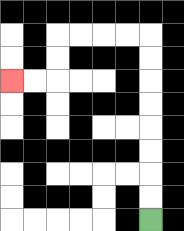{'start': '[6, 9]', 'end': '[0, 3]', 'path_directions': 'U,U,U,U,U,U,U,U,L,L,L,L,D,D,L,L', 'path_coordinates': '[[6, 9], [6, 8], [6, 7], [6, 6], [6, 5], [6, 4], [6, 3], [6, 2], [6, 1], [5, 1], [4, 1], [3, 1], [2, 1], [2, 2], [2, 3], [1, 3], [0, 3]]'}